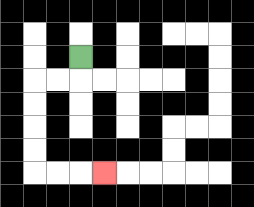{'start': '[3, 2]', 'end': '[4, 7]', 'path_directions': 'D,L,L,D,D,D,D,R,R,R', 'path_coordinates': '[[3, 2], [3, 3], [2, 3], [1, 3], [1, 4], [1, 5], [1, 6], [1, 7], [2, 7], [3, 7], [4, 7]]'}